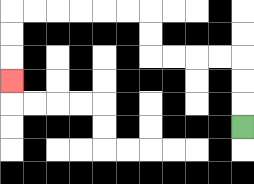{'start': '[10, 5]', 'end': '[0, 3]', 'path_directions': 'U,U,U,L,L,L,L,U,U,L,L,L,L,L,L,D,D,D', 'path_coordinates': '[[10, 5], [10, 4], [10, 3], [10, 2], [9, 2], [8, 2], [7, 2], [6, 2], [6, 1], [6, 0], [5, 0], [4, 0], [3, 0], [2, 0], [1, 0], [0, 0], [0, 1], [0, 2], [0, 3]]'}